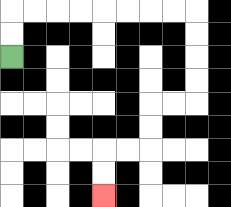{'start': '[0, 2]', 'end': '[4, 8]', 'path_directions': 'U,U,R,R,R,R,R,R,R,R,D,D,D,D,L,L,D,D,L,L,D,D', 'path_coordinates': '[[0, 2], [0, 1], [0, 0], [1, 0], [2, 0], [3, 0], [4, 0], [5, 0], [6, 0], [7, 0], [8, 0], [8, 1], [8, 2], [8, 3], [8, 4], [7, 4], [6, 4], [6, 5], [6, 6], [5, 6], [4, 6], [4, 7], [4, 8]]'}